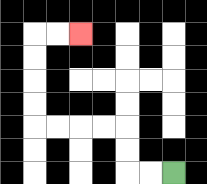{'start': '[7, 7]', 'end': '[3, 1]', 'path_directions': 'L,L,U,U,L,L,L,L,U,U,U,U,R,R', 'path_coordinates': '[[7, 7], [6, 7], [5, 7], [5, 6], [5, 5], [4, 5], [3, 5], [2, 5], [1, 5], [1, 4], [1, 3], [1, 2], [1, 1], [2, 1], [3, 1]]'}